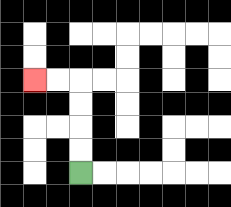{'start': '[3, 7]', 'end': '[1, 3]', 'path_directions': 'U,U,U,U,L,L', 'path_coordinates': '[[3, 7], [3, 6], [3, 5], [3, 4], [3, 3], [2, 3], [1, 3]]'}